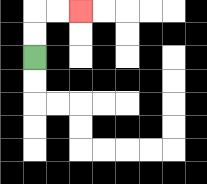{'start': '[1, 2]', 'end': '[3, 0]', 'path_directions': 'U,U,R,R', 'path_coordinates': '[[1, 2], [1, 1], [1, 0], [2, 0], [3, 0]]'}